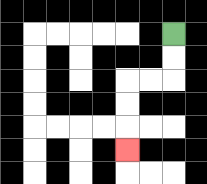{'start': '[7, 1]', 'end': '[5, 6]', 'path_directions': 'D,D,L,L,D,D,D', 'path_coordinates': '[[7, 1], [7, 2], [7, 3], [6, 3], [5, 3], [5, 4], [5, 5], [5, 6]]'}